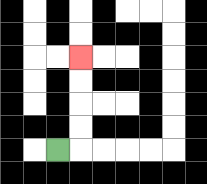{'start': '[2, 6]', 'end': '[3, 2]', 'path_directions': 'R,U,U,U,U', 'path_coordinates': '[[2, 6], [3, 6], [3, 5], [3, 4], [3, 3], [3, 2]]'}